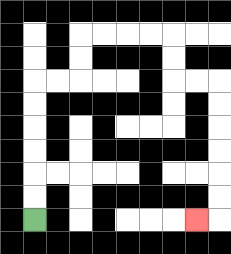{'start': '[1, 9]', 'end': '[8, 9]', 'path_directions': 'U,U,U,U,U,U,R,R,U,U,R,R,R,R,D,D,R,R,D,D,D,D,D,D,L', 'path_coordinates': '[[1, 9], [1, 8], [1, 7], [1, 6], [1, 5], [1, 4], [1, 3], [2, 3], [3, 3], [3, 2], [3, 1], [4, 1], [5, 1], [6, 1], [7, 1], [7, 2], [7, 3], [8, 3], [9, 3], [9, 4], [9, 5], [9, 6], [9, 7], [9, 8], [9, 9], [8, 9]]'}